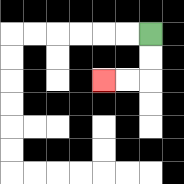{'start': '[6, 1]', 'end': '[4, 3]', 'path_directions': 'D,D,L,L', 'path_coordinates': '[[6, 1], [6, 2], [6, 3], [5, 3], [4, 3]]'}